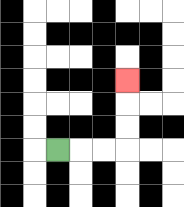{'start': '[2, 6]', 'end': '[5, 3]', 'path_directions': 'R,R,R,U,U,U', 'path_coordinates': '[[2, 6], [3, 6], [4, 6], [5, 6], [5, 5], [5, 4], [5, 3]]'}